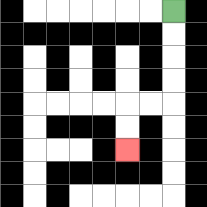{'start': '[7, 0]', 'end': '[5, 6]', 'path_directions': 'D,D,D,D,L,L,D,D', 'path_coordinates': '[[7, 0], [7, 1], [7, 2], [7, 3], [7, 4], [6, 4], [5, 4], [5, 5], [5, 6]]'}